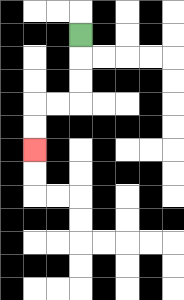{'start': '[3, 1]', 'end': '[1, 6]', 'path_directions': 'D,D,D,L,L,D,D', 'path_coordinates': '[[3, 1], [3, 2], [3, 3], [3, 4], [2, 4], [1, 4], [1, 5], [1, 6]]'}